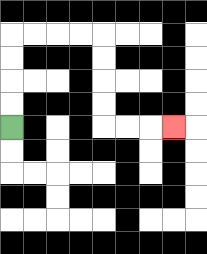{'start': '[0, 5]', 'end': '[7, 5]', 'path_directions': 'U,U,U,U,R,R,R,R,D,D,D,D,R,R,R', 'path_coordinates': '[[0, 5], [0, 4], [0, 3], [0, 2], [0, 1], [1, 1], [2, 1], [3, 1], [4, 1], [4, 2], [4, 3], [4, 4], [4, 5], [5, 5], [6, 5], [7, 5]]'}